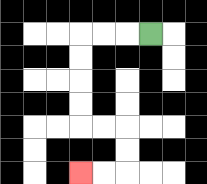{'start': '[6, 1]', 'end': '[3, 7]', 'path_directions': 'L,L,L,D,D,D,D,R,R,D,D,L,L', 'path_coordinates': '[[6, 1], [5, 1], [4, 1], [3, 1], [3, 2], [3, 3], [3, 4], [3, 5], [4, 5], [5, 5], [5, 6], [5, 7], [4, 7], [3, 7]]'}